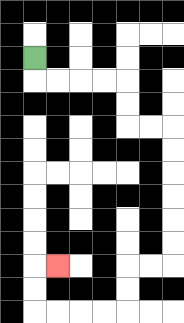{'start': '[1, 2]', 'end': '[2, 11]', 'path_directions': 'D,R,R,R,R,D,D,R,R,D,D,D,D,D,D,L,L,D,D,L,L,L,L,U,U,R', 'path_coordinates': '[[1, 2], [1, 3], [2, 3], [3, 3], [4, 3], [5, 3], [5, 4], [5, 5], [6, 5], [7, 5], [7, 6], [7, 7], [7, 8], [7, 9], [7, 10], [7, 11], [6, 11], [5, 11], [5, 12], [5, 13], [4, 13], [3, 13], [2, 13], [1, 13], [1, 12], [1, 11], [2, 11]]'}